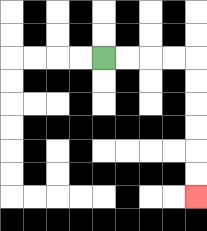{'start': '[4, 2]', 'end': '[8, 8]', 'path_directions': 'R,R,R,R,D,D,D,D,D,D', 'path_coordinates': '[[4, 2], [5, 2], [6, 2], [7, 2], [8, 2], [8, 3], [8, 4], [8, 5], [8, 6], [8, 7], [8, 8]]'}